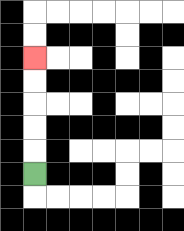{'start': '[1, 7]', 'end': '[1, 2]', 'path_directions': 'U,U,U,U,U', 'path_coordinates': '[[1, 7], [1, 6], [1, 5], [1, 4], [1, 3], [1, 2]]'}